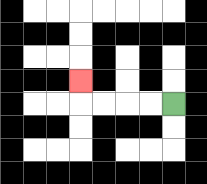{'start': '[7, 4]', 'end': '[3, 3]', 'path_directions': 'L,L,L,L,U', 'path_coordinates': '[[7, 4], [6, 4], [5, 4], [4, 4], [3, 4], [3, 3]]'}